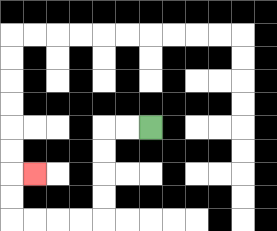{'start': '[6, 5]', 'end': '[1, 7]', 'path_directions': 'L,L,D,D,D,D,L,L,L,L,U,U,R', 'path_coordinates': '[[6, 5], [5, 5], [4, 5], [4, 6], [4, 7], [4, 8], [4, 9], [3, 9], [2, 9], [1, 9], [0, 9], [0, 8], [0, 7], [1, 7]]'}